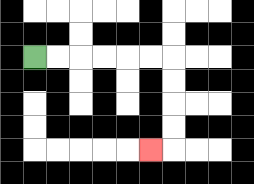{'start': '[1, 2]', 'end': '[6, 6]', 'path_directions': 'R,R,R,R,R,R,D,D,D,D,L', 'path_coordinates': '[[1, 2], [2, 2], [3, 2], [4, 2], [5, 2], [6, 2], [7, 2], [7, 3], [7, 4], [7, 5], [7, 6], [6, 6]]'}